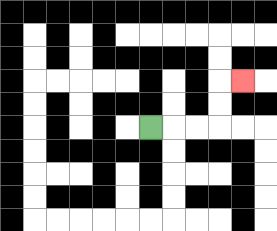{'start': '[6, 5]', 'end': '[10, 3]', 'path_directions': 'R,R,R,U,U,R', 'path_coordinates': '[[6, 5], [7, 5], [8, 5], [9, 5], [9, 4], [9, 3], [10, 3]]'}